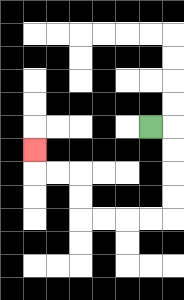{'start': '[6, 5]', 'end': '[1, 6]', 'path_directions': 'R,D,D,D,D,L,L,L,L,U,U,L,L,U', 'path_coordinates': '[[6, 5], [7, 5], [7, 6], [7, 7], [7, 8], [7, 9], [6, 9], [5, 9], [4, 9], [3, 9], [3, 8], [3, 7], [2, 7], [1, 7], [1, 6]]'}